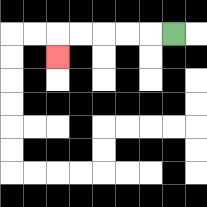{'start': '[7, 1]', 'end': '[2, 2]', 'path_directions': 'L,L,L,L,L,D', 'path_coordinates': '[[7, 1], [6, 1], [5, 1], [4, 1], [3, 1], [2, 1], [2, 2]]'}